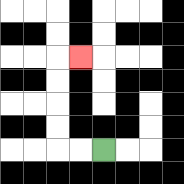{'start': '[4, 6]', 'end': '[3, 2]', 'path_directions': 'L,L,U,U,U,U,R', 'path_coordinates': '[[4, 6], [3, 6], [2, 6], [2, 5], [2, 4], [2, 3], [2, 2], [3, 2]]'}